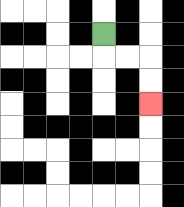{'start': '[4, 1]', 'end': '[6, 4]', 'path_directions': 'D,R,R,D,D', 'path_coordinates': '[[4, 1], [4, 2], [5, 2], [6, 2], [6, 3], [6, 4]]'}